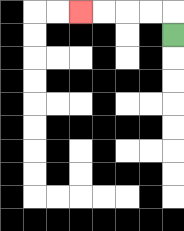{'start': '[7, 1]', 'end': '[3, 0]', 'path_directions': 'U,L,L,L,L', 'path_coordinates': '[[7, 1], [7, 0], [6, 0], [5, 0], [4, 0], [3, 0]]'}